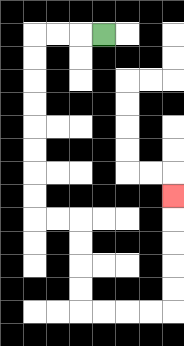{'start': '[4, 1]', 'end': '[7, 8]', 'path_directions': 'L,L,L,D,D,D,D,D,D,D,D,R,R,D,D,D,D,R,R,R,R,U,U,U,U,U', 'path_coordinates': '[[4, 1], [3, 1], [2, 1], [1, 1], [1, 2], [1, 3], [1, 4], [1, 5], [1, 6], [1, 7], [1, 8], [1, 9], [2, 9], [3, 9], [3, 10], [3, 11], [3, 12], [3, 13], [4, 13], [5, 13], [6, 13], [7, 13], [7, 12], [7, 11], [7, 10], [7, 9], [7, 8]]'}